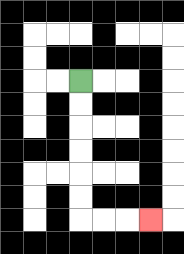{'start': '[3, 3]', 'end': '[6, 9]', 'path_directions': 'D,D,D,D,D,D,R,R,R', 'path_coordinates': '[[3, 3], [3, 4], [3, 5], [3, 6], [3, 7], [3, 8], [3, 9], [4, 9], [5, 9], [6, 9]]'}